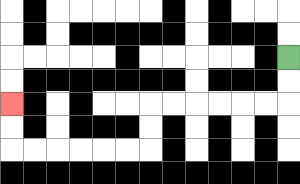{'start': '[12, 2]', 'end': '[0, 4]', 'path_directions': 'D,D,L,L,L,L,L,L,D,D,L,L,L,L,L,L,U,U', 'path_coordinates': '[[12, 2], [12, 3], [12, 4], [11, 4], [10, 4], [9, 4], [8, 4], [7, 4], [6, 4], [6, 5], [6, 6], [5, 6], [4, 6], [3, 6], [2, 6], [1, 6], [0, 6], [0, 5], [0, 4]]'}